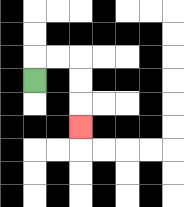{'start': '[1, 3]', 'end': '[3, 5]', 'path_directions': 'U,R,R,D,D,D', 'path_coordinates': '[[1, 3], [1, 2], [2, 2], [3, 2], [3, 3], [3, 4], [3, 5]]'}